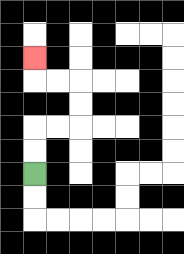{'start': '[1, 7]', 'end': '[1, 2]', 'path_directions': 'U,U,R,R,U,U,L,L,U', 'path_coordinates': '[[1, 7], [1, 6], [1, 5], [2, 5], [3, 5], [3, 4], [3, 3], [2, 3], [1, 3], [1, 2]]'}